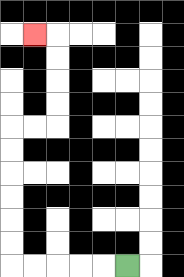{'start': '[5, 11]', 'end': '[1, 1]', 'path_directions': 'L,L,L,L,L,U,U,U,U,U,U,R,R,U,U,U,U,L', 'path_coordinates': '[[5, 11], [4, 11], [3, 11], [2, 11], [1, 11], [0, 11], [0, 10], [0, 9], [0, 8], [0, 7], [0, 6], [0, 5], [1, 5], [2, 5], [2, 4], [2, 3], [2, 2], [2, 1], [1, 1]]'}